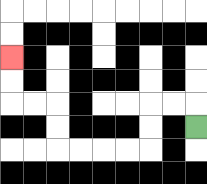{'start': '[8, 5]', 'end': '[0, 2]', 'path_directions': 'U,L,L,D,D,L,L,L,L,U,U,L,L,U,U', 'path_coordinates': '[[8, 5], [8, 4], [7, 4], [6, 4], [6, 5], [6, 6], [5, 6], [4, 6], [3, 6], [2, 6], [2, 5], [2, 4], [1, 4], [0, 4], [0, 3], [0, 2]]'}